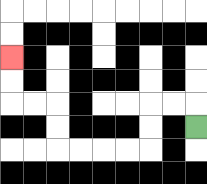{'start': '[8, 5]', 'end': '[0, 2]', 'path_directions': 'U,L,L,D,D,L,L,L,L,U,U,L,L,U,U', 'path_coordinates': '[[8, 5], [8, 4], [7, 4], [6, 4], [6, 5], [6, 6], [5, 6], [4, 6], [3, 6], [2, 6], [2, 5], [2, 4], [1, 4], [0, 4], [0, 3], [0, 2]]'}